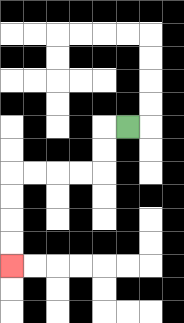{'start': '[5, 5]', 'end': '[0, 11]', 'path_directions': 'L,D,D,L,L,L,L,D,D,D,D', 'path_coordinates': '[[5, 5], [4, 5], [4, 6], [4, 7], [3, 7], [2, 7], [1, 7], [0, 7], [0, 8], [0, 9], [0, 10], [0, 11]]'}